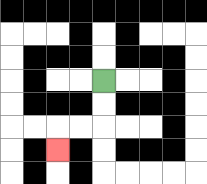{'start': '[4, 3]', 'end': '[2, 6]', 'path_directions': 'D,D,L,L,D', 'path_coordinates': '[[4, 3], [4, 4], [4, 5], [3, 5], [2, 5], [2, 6]]'}